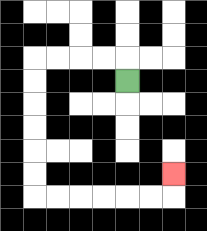{'start': '[5, 3]', 'end': '[7, 7]', 'path_directions': 'U,L,L,L,L,D,D,D,D,D,D,R,R,R,R,R,R,U', 'path_coordinates': '[[5, 3], [5, 2], [4, 2], [3, 2], [2, 2], [1, 2], [1, 3], [1, 4], [1, 5], [1, 6], [1, 7], [1, 8], [2, 8], [3, 8], [4, 8], [5, 8], [6, 8], [7, 8], [7, 7]]'}